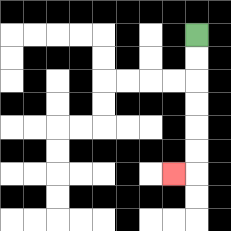{'start': '[8, 1]', 'end': '[7, 7]', 'path_directions': 'D,D,D,D,D,D,L', 'path_coordinates': '[[8, 1], [8, 2], [8, 3], [8, 4], [8, 5], [8, 6], [8, 7], [7, 7]]'}